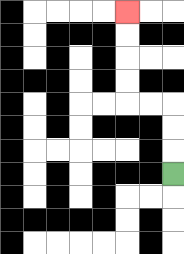{'start': '[7, 7]', 'end': '[5, 0]', 'path_directions': 'U,U,U,L,L,U,U,U,U', 'path_coordinates': '[[7, 7], [7, 6], [7, 5], [7, 4], [6, 4], [5, 4], [5, 3], [5, 2], [5, 1], [5, 0]]'}